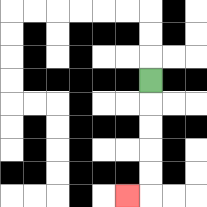{'start': '[6, 3]', 'end': '[5, 8]', 'path_directions': 'D,D,D,D,D,L', 'path_coordinates': '[[6, 3], [6, 4], [6, 5], [6, 6], [6, 7], [6, 8], [5, 8]]'}